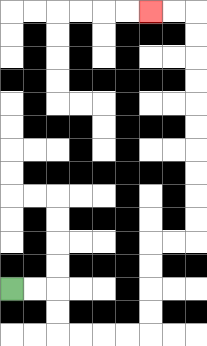{'start': '[0, 12]', 'end': '[6, 0]', 'path_directions': 'R,R,D,D,R,R,R,R,U,U,U,U,R,R,U,U,U,U,U,U,U,U,U,U,L,L', 'path_coordinates': '[[0, 12], [1, 12], [2, 12], [2, 13], [2, 14], [3, 14], [4, 14], [5, 14], [6, 14], [6, 13], [6, 12], [6, 11], [6, 10], [7, 10], [8, 10], [8, 9], [8, 8], [8, 7], [8, 6], [8, 5], [8, 4], [8, 3], [8, 2], [8, 1], [8, 0], [7, 0], [6, 0]]'}